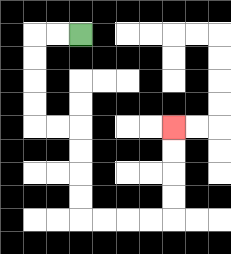{'start': '[3, 1]', 'end': '[7, 5]', 'path_directions': 'L,L,D,D,D,D,R,R,D,D,D,D,R,R,R,R,U,U,U,U', 'path_coordinates': '[[3, 1], [2, 1], [1, 1], [1, 2], [1, 3], [1, 4], [1, 5], [2, 5], [3, 5], [3, 6], [3, 7], [3, 8], [3, 9], [4, 9], [5, 9], [6, 9], [7, 9], [7, 8], [7, 7], [7, 6], [7, 5]]'}